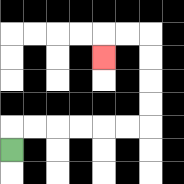{'start': '[0, 6]', 'end': '[4, 2]', 'path_directions': 'U,R,R,R,R,R,R,U,U,U,U,L,L,D', 'path_coordinates': '[[0, 6], [0, 5], [1, 5], [2, 5], [3, 5], [4, 5], [5, 5], [6, 5], [6, 4], [6, 3], [6, 2], [6, 1], [5, 1], [4, 1], [4, 2]]'}